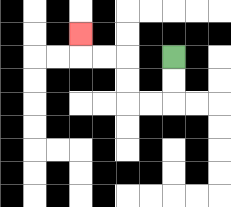{'start': '[7, 2]', 'end': '[3, 1]', 'path_directions': 'D,D,L,L,U,U,L,L,U', 'path_coordinates': '[[7, 2], [7, 3], [7, 4], [6, 4], [5, 4], [5, 3], [5, 2], [4, 2], [3, 2], [3, 1]]'}